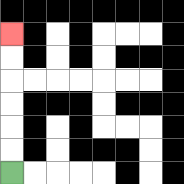{'start': '[0, 7]', 'end': '[0, 1]', 'path_directions': 'U,U,U,U,U,U', 'path_coordinates': '[[0, 7], [0, 6], [0, 5], [0, 4], [0, 3], [0, 2], [0, 1]]'}